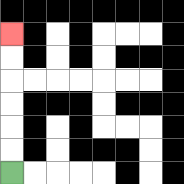{'start': '[0, 7]', 'end': '[0, 1]', 'path_directions': 'U,U,U,U,U,U', 'path_coordinates': '[[0, 7], [0, 6], [0, 5], [0, 4], [0, 3], [0, 2], [0, 1]]'}